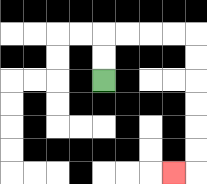{'start': '[4, 3]', 'end': '[7, 7]', 'path_directions': 'U,U,R,R,R,R,D,D,D,D,D,D,L', 'path_coordinates': '[[4, 3], [4, 2], [4, 1], [5, 1], [6, 1], [7, 1], [8, 1], [8, 2], [8, 3], [8, 4], [8, 5], [8, 6], [8, 7], [7, 7]]'}